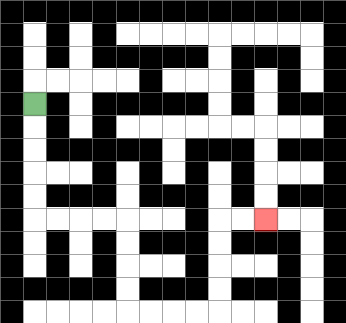{'start': '[1, 4]', 'end': '[11, 9]', 'path_directions': 'D,D,D,D,D,R,R,R,R,D,D,D,D,R,R,R,R,U,U,U,U,R,R', 'path_coordinates': '[[1, 4], [1, 5], [1, 6], [1, 7], [1, 8], [1, 9], [2, 9], [3, 9], [4, 9], [5, 9], [5, 10], [5, 11], [5, 12], [5, 13], [6, 13], [7, 13], [8, 13], [9, 13], [9, 12], [9, 11], [9, 10], [9, 9], [10, 9], [11, 9]]'}